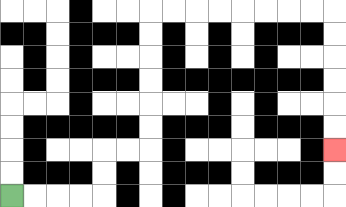{'start': '[0, 8]', 'end': '[14, 6]', 'path_directions': 'R,R,R,R,U,U,R,R,U,U,U,U,U,U,R,R,R,R,R,R,R,R,D,D,D,D,D,D', 'path_coordinates': '[[0, 8], [1, 8], [2, 8], [3, 8], [4, 8], [4, 7], [4, 6], [5, 6], [6, 6], [6, 5], [6, 4], [6, 3], [6, 2], [6, 1], [6, 0], [7, 0], [8, 0], [9, 0], [10, 0], [11, 0], [12, 0], [13, 0], [14, 0], [14, 1], [14, 2], [14, 3], [14, 4], [14, 5], [14, 6]]'}